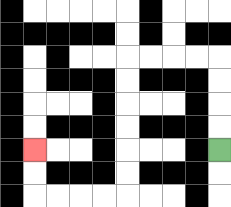{'start': '[9, 6]', 'end': '[1, 6]', 'path_directions': 'U,U,U,U,L,L,L,L,D,D,D,D,D,D,L,L,L,L,U,U', 'path_coordinates': '[[9, 6], [9, 5], [9, 4], [9, 3], [9, 2], [8, 2], [7, 2], [6, 2], [5, 2], [5, 3], [5, 4], [5, 5], [5, 6], [5, 7], [5, 8], [4, 8], [3, 8], [2, 8], [1, 8], [1, 7], [1, 6]]'}